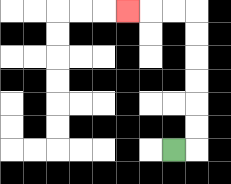{'start': '[7, 6]', 'end': '[5, 0]', 'path_directions': 'R,U,U,U,U,U,U,L,L,L', 'path_coordinates': '[[7, 6], [8, 6], [8, 5], [8, 4], [8, 3], [8, 2], [8, 1], [8, 0], [7, 0], [6, 0], [5, 0]]'}